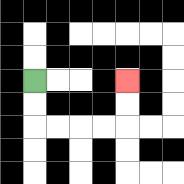{'start': '[1, 3]', 'end': '[5, 3]', 'path_directions': 'D,D,R,R,R,R,U,U', 'path_coordinates': '[[1, 3], [1, 4], [1, 5], [2, 5], [3, 5], [4, 5], [5, 5], [5, 4], [5, 3]]'}